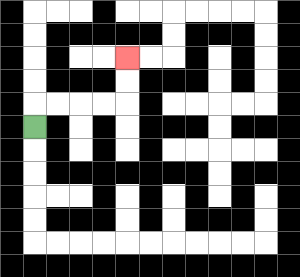{'start': '[1, 5]', 'end': '[5, 2]', 'path_directions': 'U,R,R,R,R,U,U', 'path_coordinates': '[[1, 5], [1, 4], [2, 4], [3, 4], [4, 4], [5, 4], [5, 3], [5, 2]]'}